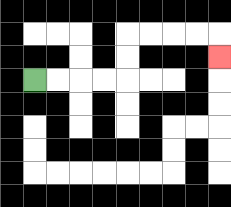{'start': '[1, 3]', 'end': '[9, 2]', 'path_directions': 'R,R,R,R,U,U,R,R,R,R,D', 'path_coordinates': '[[1, 3], [2, 3], [3, 3], [4, 3], [5, 3], [5, 2], [5, 1], [6, 1], [7, 1], [8, 1], [9, 1], [9, 2]]'}